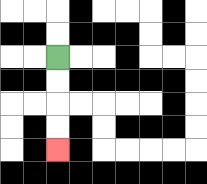{'start': '[2, 2]', 'end': '[2, 6]', 'path_directions': 'D,D,D,D', 'path_coordinates': '[[2, 2], [2, 3], [2, 4], [2, 5], [2, 6]]'}